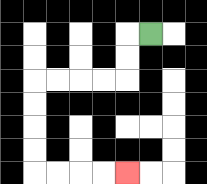{'start': '[6, 1]', 'end': '[5, 7]', 'path_directions': 'L,D,D,L,L,L,L,D,D,D,D,R,R,R,R', 'path_coordinates': '[[6, 1], [5, 1], [5, 2], [5, 3], [4, 3], [3, 3], [2, 3], [1, 3], [1, 4], [1, 5], [1, 6], [1, 7], [2, 7], [3, 7], [4, 7], [5, 7]]'}